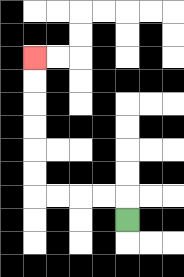{'start': '[5, 9]', 'end': '[1, 2]', 'path_directions': 'U,L,L,L,L,U,U,U,U,U,U', 'path_coordinates': '[[5, 9], [5, 8], [4, 8], [3, 8], [2, 8], [1, 8], [1, 7], [1, 6], [1, 5], [1, 4], [1, 3], [1, 2]]'}